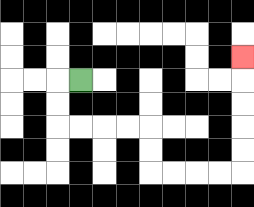{'start': '[3, 3]', 'end': '[10, 2]', 'path_directions': 'L,D,D,R,R,R,R,D,D,R,R,R,R,U,U,U,U,U', 'path_coordinates': '[[3, 3], [2, 3], [2, 4], [2, 5], [3, 5], [4, 5], [5, 5], [6, 5], [6, 6], [6, 7], [7, 7], [8, 7], [9, 7], [10, 7], [10, 6], [10, 5], [10, 4], [10, 3], [10, 2]]'}